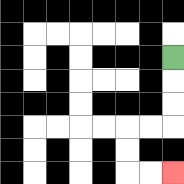{'start': '[7, 2]', 'end': '[7, 7]', 'path_directions': 'D,D,D,L,L,D,D,R,R', 'path_coordinates': '[[7, 2], [7, 3], [7, 4], [7, 5], [6, 5], [5, 5], [5, 6], [5, 7], [6, 7], [7, 7]]'}